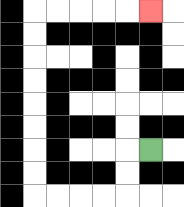{'start': '[6, 6]', 'end': '[6, 0]', 'path_directions': 'L,D,D,L,L,L,L,U,U,U,U,U,U,U,U,R,R,R,R,R', 'path_coordinates': '[[6, 6], [5, 6], [5, 7], [5, 8], [4, 8], [3, 8], [2, 8], [1, 8], [1, 7], [1, 6], [1, 5], [1, 4], [1, 3], [1, 2], [1, 1], [1, 0], [2, 0], [3, 0], [4, 0], [5, 0], [6, 0]]'}